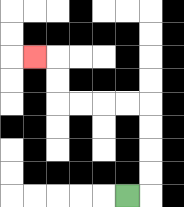{'start': '[5, 8]', 'end': '[1, 2]', 'path_directions': 'R,U,U,U,U,L,L,L,L,U,U,L', 'path_coordinates': '[[5, 8], [6, 8], [6, 7], [6, 6], [6, 5], [6, 4], [5, 4], [4, 4], [3, 4], [2, 4], [2, 3], [2, 2], [1, 2]]'}